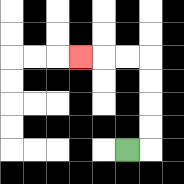{'start': '[5, 6]', 'end': '[3, 2]', 'path_directions': 'R,U,U,U,U,L,L,L', 'path_coordinates': '[[5, 6], [6, 6], [6, 5], [6, 4], [6, 3], [6, 2], [5, 2], [4, 2], [3, 2]]'}